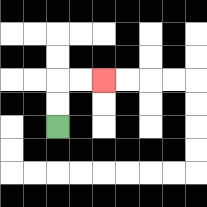{'start': '[2, 5]', 'end': '[4, 3]', 'path_directions': 'U,U,R,R', 'path_coordinates': '[[2, 5], [2, 4], [2, 3], [3, 3], [4, 3]]'}